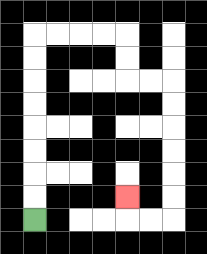{'start': '[1, 9]', 'end': '[5, 8]', 'path_directions': 'U,U,U,U,U,U,U,U,R,R,R,R,D,D,R,R,D,D,D,D,D,D,L,L,U', 'path_coordinates': '[[1, 9], [1, 8], [1, 7], [1, 6], [1, 5], [1, 4], [1, 3], [1, 2], [1, 1], [2, 1], [3, 1], [4, 1], [5, 1], [5, 2], [5, 3], [6, 3], [7, 3], [7, 4], [7, 5], [7, 6], [7, 7], [7, 8], [7, 9], [6, 9], [5, 9], [5, 8]]'}